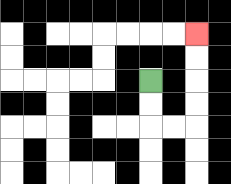{'start': '[6, 3]', 'end': '[8, 1]', 'path_directions': 'D,D,R,R,U,U,U,U', 'path_coordinates': '[[6, 3], [6, 4], [6, 5], [7, 5], [8, 5], [8, 4], [8, 3], [8, 2], [8, 1]]'}